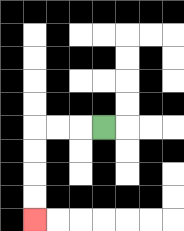{'start': '[4, 5]', 'end': '[1, 9]', 'path_directions': 'L,L,L,D,D,D,D', 'path_coordinates': '[[4, 5], [3, 5], [2, 5], [1, 5], [1, 6], [1, 7], [1, 8], [1, 9]]'}